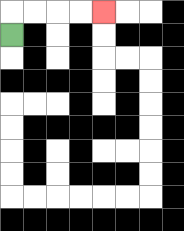{'start': '[0, 1]', 'end': '[4, 0]', 'path_directions': 'U,R,R,R,R', 'path_coordinates': '[[0, 1], [0, 0], [1, 0], [2, 0], [3, 0], [4, 0]]'}